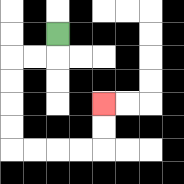{'start': '[2, 1]', 'end': '[4, 4]', 'path_directions': 'D,L,L,D,D,D,D,R,R,R,R,U,U', 'path_coordinates': '[[2, 1], [2, 2], [1, 2], [0, 2], [0, 3], [0, 4], [0, 5], [0, 6], [1, 6], [2, 6], [3, 6], [4, 6], [4, 5], [4, 4]]'}